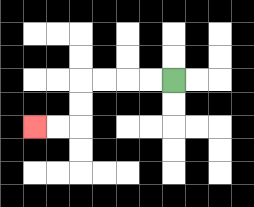{'start': '[7, 3]', 'end': '[1, 5]', 'path_directions': 'L,L,L,L,D,D,L,L', 'path_coordinates': '[[7, 3], [6, 3], [5, 3], [4, 3], [3, 3], [3, 4], [3, 5], [2, 5], [1, 5]]'}